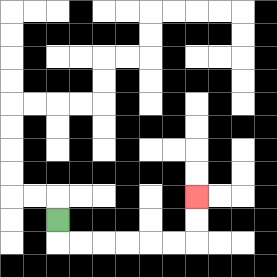{'start': '[2, 9]', 'end': '[8, 8]', 'path_directions': 'D,R,R,R,R,R,R,U,U', 'path_coordinates': '[[2, 9], [2, 10], [3, 10], [4, 10], [5, 10], [6, 10], [7, 10], [8, 10], [8, 9], [8, 8]]'}